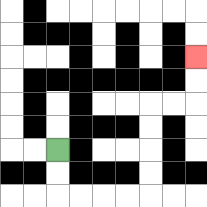{'start': '[2, 6]', 'end': '[8, 2]', 'path_directions': 'D,D,R,R,R,R,U,U,U,U,R,R,U,U', 'path_coordinates': '[[2, 6], [2, 7], [2, 8], [3, 8], [4, 8], [5, 8], [6, 8], [6, 7], [6, 6], [6, 5], [6, 4], [7, 4], [8, 4], [8, 3], [8, 2]]'}